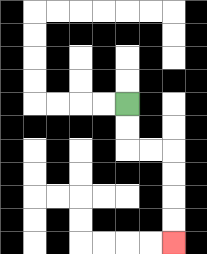{'start': '[5, 4]', 'end': '[7, 10]', 'path_directions': 'D,D,R,R,D,D,D,D', 'path_coordinates': '[[5, 4], [5, 5], [5, 6], [6, 6], [7, 6], [7, 7], [7, 8], [7, 9], [7, 10]]'}